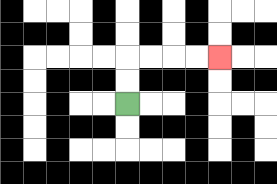{'start': '[5, 4]', 'end': '[9, 2]', 'path_directions': 'U,U,R,R,R,R', 'path_coordinates': '[[5, 4], [5, 3], [5, 2], [6, 2], [7, 2], [8, 2], [9, 2]]'}